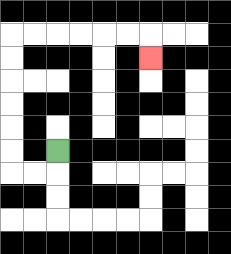{'start': '[2, 6]', 'end': '[6, 2]', 'path_directions': 'D,L,L,U,U,U,U,U,U,R,R,R,R,R,R,D', 'path_coordinates': '[[2, 6], [2, 7], [1, 7], [0, 7], [0, 6], [0, 5], [0, 4], [0, 3], [0, 2], [0, 1], [1, 1], [2, 1], [3, 1], [4, 1], [5, 1], [6, 1], [6, 2]]'}